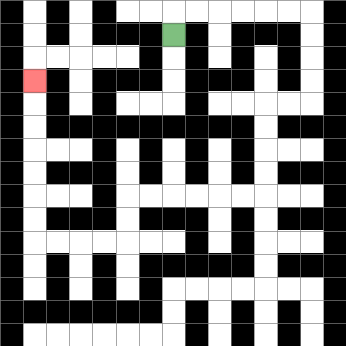{'start': '[7, 1]', 'end': '[1, 3]', 'path_directions': 'U,R,R,R,R,R,R,D,D,D,D,L,L,D,D,D,D,L,L,L,L,L,L,D,D,L,L,L,L,U,U,U,U,U,U,U', 'path_coordinates': '[[7, 1], [7, 0], [8, 0], [9, 0], [10, 0], [11, 0], [12, 0], [13, 0], [13, 1], [13, 2], [13, 3], [13, 4], [12, 4], [11, 4], [11, 5], [11, 6], [11, 7], [11, 8], [10, 8], [9, 8], [8, 8], [7, 8], [6, 8], [5, 8], [5, 9], [5, 10], [4, 10], [3, 10], [2, 10], [1, 10], [1, 9], [1, 8], [1, 7], [1, 6], [1, 5], [1, 4], [1, 3]]'}